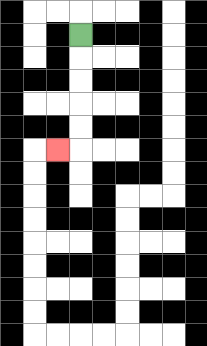{'start': '[3, 1]', 'end': '[2, 6]', 'path_directions': 'D,D,D,D,D,L', 'path_coordinates': '[[3, 1], [3, 2], [3, 3], [3, 4], [3, 5], [3, 6], [2, 6]]'}